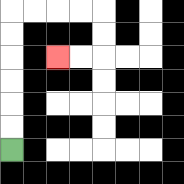{'start': '[0, 6]', 'end': '[2, 2]', 'path_directions': 'U,U,U,U,U,U,R,R,R,R,D,D,L,L', 'path_coordinates': '[[0, 6], [0, 5], [0, 4], [0, 3], [0, 2], [0, 1], [0, 0], [1, 0], [2, 0], [3, 0], [4, 0], [4, 1], [4, 2], [3, 2], [2, 2]]'}